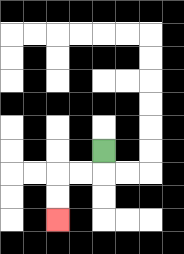{'start': '[4, 6]', 'end': '[2, 9]', 'path_directions': 'D,L,L,D,D', 'path_coordinates': '[[4, 6], [4, 7], [3, 7], [2, 7], [2, 8], [2, 9]]'}